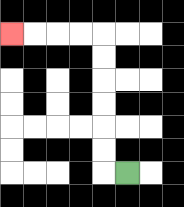{'start': '[5, 7]', 'end': '[0, 1]', 'path_directions': 'L,U,U,U,U,U,U,L,L,L,L', 'path_coordinates': '[[5, 7], [4, 7], [4, 6], [4, 5], [4, 4], [4, 3], [4, 2], [4, 1], [3, 1], [2, 1], [1, 1], [0, 1]]'}